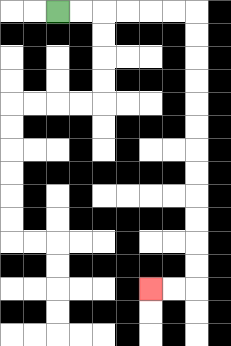{'start': '[2, 0]', 'end': '[6, 12]', 'path_directions': 'R,R,R,R,R,R,D,D,D,D,D,D,D,D,D,D,D,D,L,L', 'path_coordinates': '[[2, 0], [3, 0], [4, 0], [5, 0], [6, 0], [7, 0], [8, 0], [8, 1], [8, 2], [8, 3], [8, 4], [8, 5], [8, 6], [8, 7], [8, 8], [8, 9], [8, 10], [8, 11], [8, 12], [7, 12], [6, 12]]'}